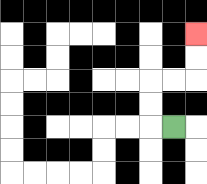{'start': '[7, 5]', 'end': '[8, 1]', 'path_directions': 'L,U,U,R,R,U,U', 'path_coordinates': '[[7, 5], [6, 5], [6, 4], [6, 3], [7, 3], [8, 3], [8, 2], [8, 1]]'}